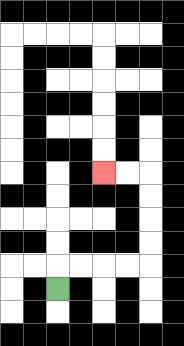{'start': '[2, 12]', 'end': '[4, 7]', 'path_directions': 'U,R,R,R,R,U,U,U,U,L,L', 'path_coordinates': '[[2, 12], [2, 11], [3, 11], [4, 11], [5, 11], [6, 11], [6, 10], [6, 9], [6, 8], [6, 7], [5, 7], [4, 7]]'}